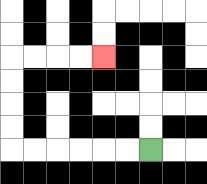{'start': '[6, 6]', 'end': '[4, 2]', 'path_directions': 'L,L,L,L,L,L,U,U,U,U,R,R,R,R', 'path_coordinates': '[[6, 6], [5, 6], [4, 6], [3, 6], [2, 6], [1, 6], [0, 6], [0, 5], [0, 4], [0, 3], [0, 2], [1, 2], [2, 2], [3, 2], [4, 2]]'}